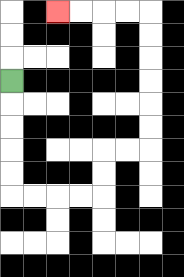{'start': '[0, 3]', 'end': '[2, 0]', 'path_directions': 'D,D,D,D,D,R,R,R,R,U,U,R,R,U,U,U,U,U,U,L,L,L,L', 'path_coordinates': '[[0, 3], [0, 4], [0, 5], [0, 6], [0, 7], [0, 8], [1, 8], [2, 8], [3, 8], [4, 8], [4, 7], [4, 6], [5, 6], [6, 6], [6, 5], [6, 4], [6, 3], [6, 2], [6, 1], [6, 0], [5, 0], [4, 0], [3, 0], [2, 0]]'}